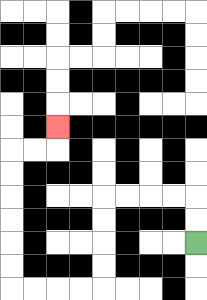{'start': '[8, 10]', 'end': '[2, 5]', 'path_directions': 'U,U,L,L,L,L,D,D,D,D,L,L,L,L,U,U,U,U,U,U,R,R,U', 'path_coordinates': '[[8, 10], [8, 9], [8, 8], [7, 8], [6, 8], [5, 8], [4, 8], [4, 9], [4, 10], [4, 11], [4, 12], [3, 12], [2, 12], [1, 12], [0, 12], [0, 11], [0, 10], [0, 9], [0, 8], [0, 7], [0, 6], [1, 6], [2, 6], [2, 5]]'}